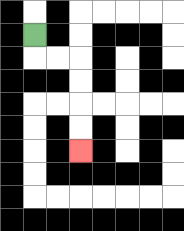{'start': '[1, 1]', 'end': '[3, 6]', 'path_directions': 'D,R,R,D,D,D,D', 'path_coordinates': '[[1, 1], [1, 2], [2, 2], [3, 2], [3, 3], [3, 4], [3, 5], [3, 6]]'}